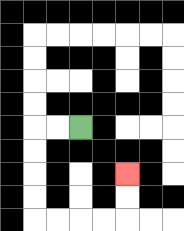{'start': '[3, 5]', 'end': '[5, 7]', 'path_directions': 'L,L,D,D,D,D,R,R,R,R,U,U', 'path_coordinates': '[[3, 5], [2, 5], [1, 5], [1, 6], [1, 7], [1, 8], [1, 9], [2, 9], [3, 9], [4, 9], [5, 9], [5, 8], [5, 7]]'}